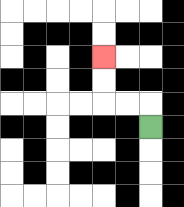{'start': '[6, 5]', 'end': '[4, 2]', 'path_directions': 'U,L,L,U,U', 'path_coordinates': '[[6, 5], [6, 4], [5, 4], [4, 4], [4, 3], [4, 2]]'}